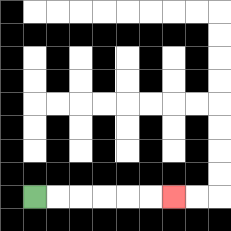{'start': '[1, 8]', 'end': '[7, 8]', 'path_directions': 'R,R,R,R,R,R', 'path_coordinates': '[[1, 8], [2, 8], [3, 8], [4, 8], [5, 8], [6, 8], [7, 8]]'}